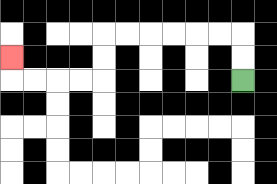{'start': '[10, 3]', 'end': '[0, 2]', 'path_directions': 'U,U,L,L,L,L,L,L,D,D,L,L,L,L,U', 'path_coordinates': '[[10, 3], [10, 2], [10, 1], [9, 1], [8, 1], [7, 1], [6, 1], [5, 1], [4, 1], [4, 2], [4, 3], [3, 3], [2, 3], [1, 3], [0, 3], [0, 2]]'}